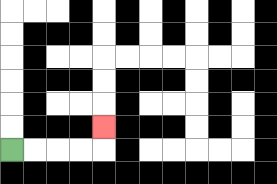{'start': '[0, 6]', 'end': '[4, 5]', 'path_directions': 'R,R,R,R,U', 'path_coordinates': '[[0, 6], [1, 6], [2, 6], [3, 6], [4, 6], [4, 5]]'}